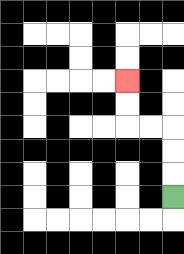{'start': '[7, 8]', 'end': '[5, 3]', 'path_directions': 'U,U,U,L,L,U,U', 'path_coordinates': '[[7, 8], [7, 7], [7, 6], [7, 5], [6, 5], [5, 5], [5, 4], [5, 3]]'}